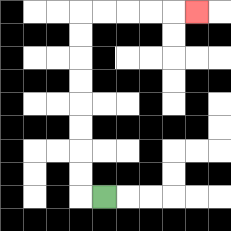{'start': '[4, 8]', 'end': '[8, 0]', 'path_directions': 'L,U,U,U,U,U,U,U,U,R,R,R,R,R', 'path_coordinates': '[[4, 8], [3, 8], [3, 7], [3, 6], [3, 5], [3, 4], [3, 3], [3, 2], [3, 1], [3, 0], [4, 0], [5, 0], [6, 0], [7, 0], [8, 0]]'}